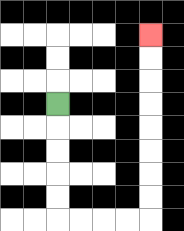{'start': '[2, 4]', 'end': '[6, 1]', 'path_directions': 'D,D,D,D,D,R,R,R,R,U,U,U,U,U,U,U,U', 'path_coordinates': '[[2, 4], [2, 5], [2, 6], [2, 7], [2, 8], [2, 9], [3, 9], [4, 9], [5, 9], [6, 9], [6, 8], [6, 7], [6, 6], [6, 5], [6, 4], [6, 3], [6, 2], [6, 1]]'}